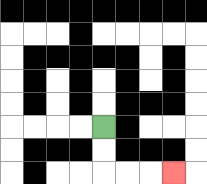{'start': '[4, 5]', 'end': '[7, 7]', 'path_directions': 'D,D,R,R,R', 'path_coordinates': '[[4, 5], [4, 6], [4, 7], [5, 7], [6, 7], [7, 7]]'}